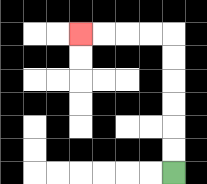{'start': '[7, 7]', 'end': '[3, 1]', 'path_directions': 'U,U,U,U,U,U,L,L,L,L', 'path_coordinates': '[[7, 7], [7, 6], [7, 5], [7, 4], [7, 3], [7, 2], [7, 1], [6, 1], [5, 1], [4, 1], [3, 1]]'}